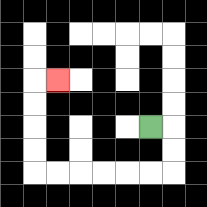{'start': '[6, 5]', 'end': '[2, 3]', 'path_directions': 'R,D,D,L,L,L,L,L,L,U,U,U,U,R', 'path_coordinates': '[[6, 5], [7, 5], [7, 6], [7, 7], [6, 7], [5, 7], [4, 7], [3, 7], [2, 7], [1, 7], [1, 6], [1, 5], [1, 4], [1, 3], [2, 3]]'}